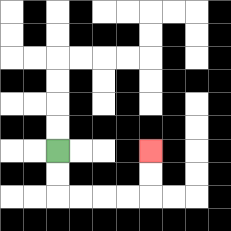{'start': '[2, 6]', 'end': '[6, 6]', 'path_directions': 'D,D,R,R,R,R,U,U', 'path_coordinates': '[[2, 6], [2, 7], [2, 8], [3, 8], [4, 8], [5, 8], [6, 8], [6, 7], [6, 6]]'}